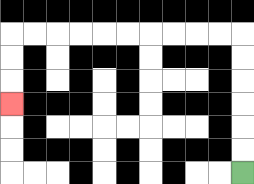{'start': '[10, 7]', 'end': '[0, 4]', 'path_directions': 'U,U,U,U,U,U,L,L,L,L,L,L,L,L,L,L,D,D,D', 'path_coordinates': '[[10, 7], [10, 6], [10, 5], [10, 4], [10, 3], [10, 2], [10, 1], [9, 1], [8, 1], [7, 1], [6, 1], [5, 1], [4, 1], [3, 1], [2, 1], [1, 1], [0, 1], [0, 2], [0, 3], [0, 4]]'}